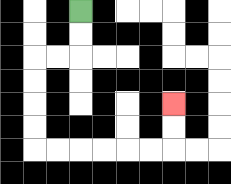{'start': '[3, 0]', 'end': '[7, 4]', 'path_directions': 'D,D,L,L,D,D,D,D,R,R,R,R,R,R,U,U', 'path_coordinates': '[[3, 0], [3, 1], [3, 2], [2, 2], [1, 2], [1, 3], [1, 4], [1, 5], [1, 6], [2, 6], [3, 6], [4, 6], [5, 6], [6, 6], [7, 6], [7, 5], [7, 4]]'}